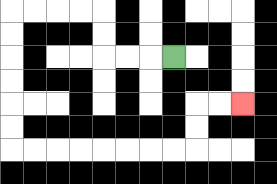{'start': '[7, 2]', 'end': '[10, 4]', 'path_directions': 'L,L,L,U,U,L,L,L,L,D,D,D,D,D,D,R,R,R,R,R,R,R,R,U,U,R,R', 'path_coordinates': '[[7, 2], [6, 2], [5, 2], [4, 2], [4, 1], [4, 0], [3, 0], [2, 0], [1, 0], [0, 0], [0, 1], [0, 2], [0, 3], [0, 4], [0, 5], [0, 6], [1, 6], [2, 6], [3, 6], [4, 6], [5, 6], [6, 6], [7, 6], [8, 6], [8, 5], [8, 4], [9, 4], [10, 4]]'}